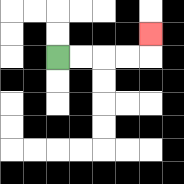{'start': '[2, 2]', 'end': '[6, 1]', 'path_directions': 'R,R,R,R,U', 'path_coordinates': '[[2, 2], [3, 2], [4, 2], [5, 2], [6, 2], [6, 1]]'}